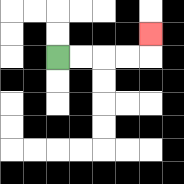{'start': '[2, 2]', 'end': '[6, 1]', 'path_directions': 'R,R,R,R,U', 'path_coordinates': '[[2, 2], [3, 2], [4, 2], [5, 2], [6, 2], [6, 1]]'}